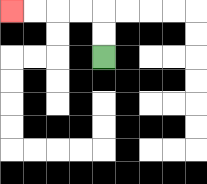{'start': '[4, 2]', 'end': '[0, 0]', 'path_directions': 'U,U,L,L,L,L', 'path_coordinates': '[[4, 2], [4, 1], [4, 0], [3, 0], [2, 0], [1, 0], [0, 0]]'}